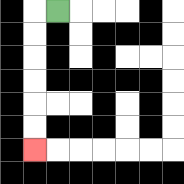{'start': '[2, 0]', 'end': '[1, 6]', 'path_directions': 'L,D,D,D,D,D,D', 'path_coordinates': '[[2, 0], [1, 0], [1, 1], [1, 2], [1, 3], [1, 4], [1, 5], [1, 6]]'}